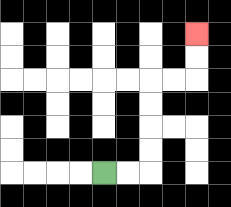{'start': '[4, 7]', 'end': '[8, 1]', 'path_directions': 'R,R,U,U,U,U,R,R,U,U', 'path_coordinates': '[[4, 7], [5, 7], [6, 7], [6, 6], [6, 5], [6, 4], [6, 3], [7, 3], [8, 3], [8, 2], [8, 1]]'}